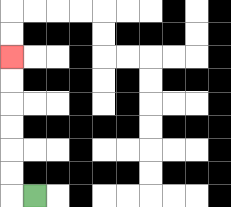{'start': '[1, 8]', 'end': '[0, 2]', 'path_directions': 'L,U,U,U,U,U,U', 'path_coordinates': '[[1, 8], [0, 8], [0, 7], [0, 6], [0, 5], [0, 4], [0, 3], [0, 2]]'}